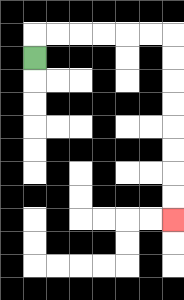{'start': '[1, 2]', 'end': '[7, 9]', 'path_directions': 'U,R,R,R,R,R,R,D,D,D,D,D,D,D,D', 'path_coordinates': '[[1, 2], [1, 1], [2, 1], [3, 1], [4, 1], [5, 1], [6, 1], [7, 1], [7, 2], [7, 3], [7, 4], [7, 5], [7, 6], [7, 7], [7, 8], [7, 9]]'}